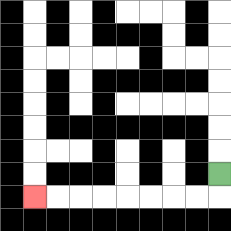{'start': '[9, 7]', 'end': '[1, 8]', 'path_directions': 'D,L,L,L,L,L,L,L,L', 'path_coordinates': '[[9, 7], [9, 8], [8, 8], [7, 8], [6, 8], [5, 8], [4, 8], [3, 8], [2, 8], [1, 8]]'}